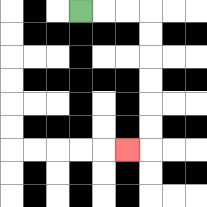{'start': '[3, 0]', 'end': '[5, 6]', 'path_directions': 'R,R,R,D,D,D,D,D,D,L', 'path_coordinates': '[[3, 0], [4, 0], [5, 0], [6, 0], [6, 1], [6, 2], [6, 3], [6, 4], [6, 5], [6, 6], [5, 6]]'}